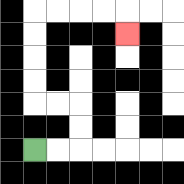{'start': '[1, 6]', 'end': '[5, 1]', 'path_directions': 'R,R,U,U,L,L,U,U,U,U,R,R,R,R,D', 'path_coordinates': '[[1, 6], [2, 6], [3, 6], [3, 5], [3, 4], [2, 4], [1, 4], [1, 3], [1, 2], [1, 1], [1, 0], [2, 0], [3, 0], [4, 0], [5, 0], [5, 1]]'}